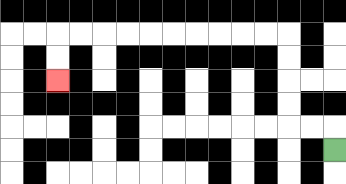{'start': '[14, 6]', 'end': '[2, 3]', 'path_directions': 'U,L,L,U,U,U,U,L,L,L,L,L,L,L,L,L,L,D,D', 'path_coordinates': '[[14, 6], [14, 5], [13, 5], [12, 5], [12, 4], [12, 3], [12, 2], [12, 1], [11, 1], [10, 1], [9, 1], [8, 1], [7, 1], [6, 1], [5, 1], [4, 1], [3, 1], [2, 1], [2, 2], [2, 3]]'}